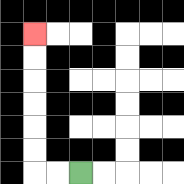{'start': '[3, 7]', 'end': '[1, 1]', 'path_directions': 'L,L,U,U,U,U,U,U', 'path_coordinates': '[[3, 7], [2, 7], [1, 7], [1, 6], [1, 5], [1, 4], [1, 3], [1, 2], [1, 1]]'}